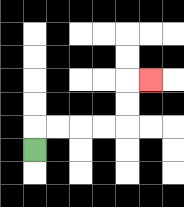{'start': '[1, 6]', 'end': '[6, 3]', 'path_directions': 'U,R,R,R,R,U,U,R', 'path_coordinates': '[[1, 6], [1, 5], [2, 5], [3, 5], [4, 5], [5, 5], [5, 4], [5, 3], [6, 3]]'}